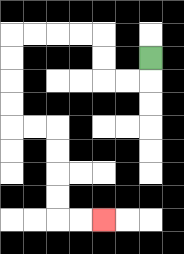{'start': '[6, 2]', 'end': '[4, 9]', 'path_directions': 'D,L,L,U,U,L,L,L,L,D,D,D,D,R,R,D,D,D,D,R,R', 'path_coordinates': '[[6, 2], [6, 3], [5, 3], [4, 3], [4, 2], [4, 1], [3, 1], [2, 1], [1, 1], [0, 1], [0, 2], [0, 3], [0, 4], [0, 5], [1, 5], [2, 5], [2, 6], [2, 7], [2, 8], [2, 9], [3, 9], [4, 9]]'}